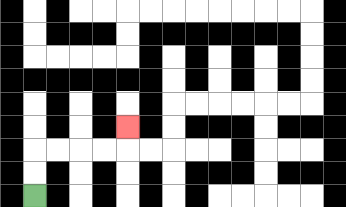{'start': '[1, 8]', 'end': '[5, 5]', 'path_directions': 'U,U,R,R,R,R,U', 'path_coordinates': '[[1, 8], [1, 7], [1, 6], [2, 6], [3, 6], [4, 6], [5, 6], [5, 5]]'}